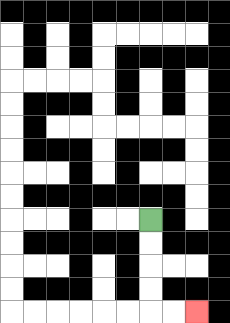{'start': '[6, 9]', 'end': '[8, 13]', 'path_directions': 'D,D,D,D,R,R', 'path_coordinates': '[[6, 9], [6, 10], [6, 11], [6, 12], [6, 13], [7, 13], [8, 13]]'}